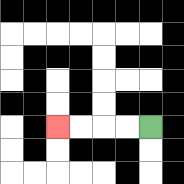{'start': '[6, 5]', 'end': '[2, 5]', 'path_directions': 'L,L,L,L', 'path_coordinates': '[[6, 5], [5, 5], [4, 5], [3, 5], [2, 5]]'}